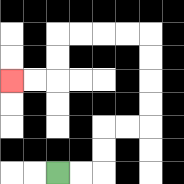{'start': '[2, 7]', 'end': '[0, 3]', 'path_directions': 'R,R,U,U,R,R,U,U,U,U,L,L,L,L,D,D,L,L', 'path_coordinates': '[[2, 7], [3, 7], [4, 7], [4, 6], [4, 5], [5, 5], [6, 5], [6, 4], [6, 3], [6, 2], [6, 1], [5, 1], [4, 1], [3, 1], [2, 1], [2, 2], [2, 3], [1, 3], [0, 3]]'}